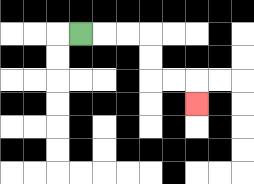{'start': '[3, 1]', 'end': '[8, 4]', 'path_directions': 'R,R,R,D,D,R,R,D', 'path_coordinates': '[[3, 1], [4, 1], [5, 1], [6, 1], [6, 2], [6, 3], [7, 3], [8, 3], [8, 4]]'}